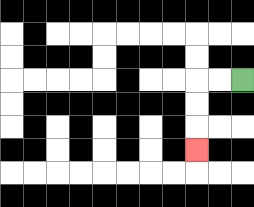{'start': '[10, 3]', 'end': '[8, 6]', 'path_directions': 'L,L,D,D,D', 'path_coordinates': '[[10, 3], [9, 3], [8, 3], [8, 4], [8, 5], [8, 6]]'}